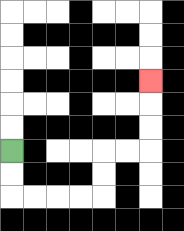{'start': '[0, 6]', 'end': '[6, 3]', 'path_directions': 'D,D,R,R,R,R,U,U,R,R,U,U,U', 'path_coordinates': '[[0, 6], [0, 7], [0, 8], [1, 8], [2, 8], [3, 8], [4, 8], [4, 7], [4, 6], [5, 6], [6, 6], [6, 5], [6, 4], [6, 3]]'}